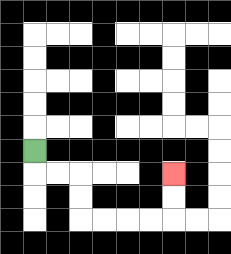{'start': '[1, 6]', 'end': '[7, 7]', 'path_directions': 'D,R,R,D,D,R,R,R,R,U,U', 'path_coordinates': '[[1, 6], [1, 7], [2, 7], [3, 7], [3, 8], [3, 9], [4, 9], [5, 9], [6, 9], [7, 9], [7, 8], [7, 7]]'}